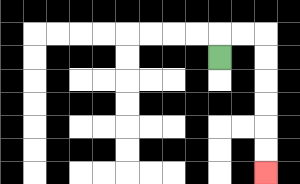{'start': '[9, 2]', 'end': '[11, 7]', 'path_directions': 'U,R,R,D,D,D,D,D,D', 'path_coordinates': '[[9, 2], [9, 1], [10, 1], [11, 1], [11, 2], [11, 3], [11, 4], [11, 5], [11, 6], [11, 7]]'}